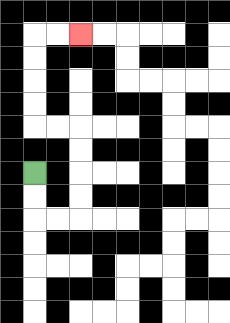{'start': '[1, 7]', 'end': '[3, 1]', 'path_directions': 'D,D,R,R,U,U,U,U,L,L,U,U,U,U,R,R', 'path_coordinates': '[[1, 7], [1, 8], [1, 9], [2, 9], [3, 9], [3, 8], [3, 7], [3, 6], [3, 5], [2, 5], [1, 5], [1, 4], [1, 3], [1, 2], [1, 1], [2, 1], [3, 1]]'}